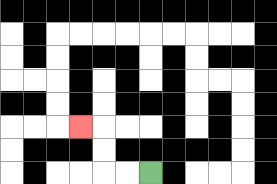{'start': '[6, 7]', 'end': '[3, 5]', 'path_directions': 'L,L,U,U,L', 'path_coordinates': '[[6, 7], [5, 7], [4, 7], [4, 6], [4, 5], [3, 5]]'}